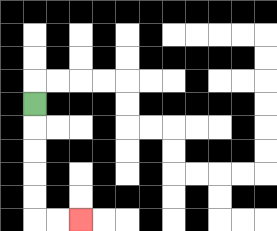{'start': '[1, 4]', 'end': '[3, 9]', 'path_directions': 'D,D,D,D,D,R,R', 'path_coordinates': '[[1, 4], [1, 5], [1, 6], [1, 7], [1, 8], [1, 9], [2, 9], [3, 9]]'}